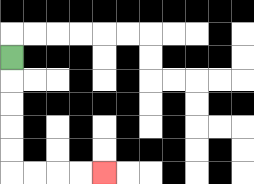{'start': '[0, 2]', 'end': '[4, 7]', 'path_directions': 'D,D,D,D,D,R,R,R,R', 'path_coordinates': '[[0, 2], [0, 3], [0, 4], [0, 5], [0, 6], [0, 7], [1, 7], [2, 7], [3, 7], [4, 7]]'}